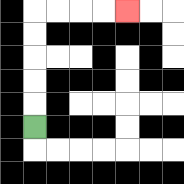{'start': '[1, 5]', 'end': '[5, 0]', 'path_directions': 'U,U,U,U,U,R,R,R,R', 'path_coordinates': '[[1, 5], [1, 4], [1, 3], [1, 2], [1, 1], [1, 0], [2, 0], [3, 0], [4, 0], [5, 0]]'}